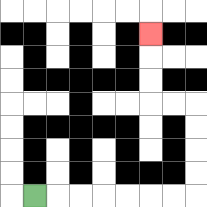{'start': '[1, 8]', 'end': '[6, 1]', 'path_directions': 'R,R,R,R,R,R,R,U,U,U,U,L,L,U,U,U', 'path_coordinates': '[[1, 8], [2, 8], [3, 8], [4, 8], [5, 8], [6, 8], [7, 8], [8, 8], [8, 7], [8, 6], [8, 5], [8, 4], [7, 4], [6, 4], [6, 3], [6, 2], [6, 1]]'}